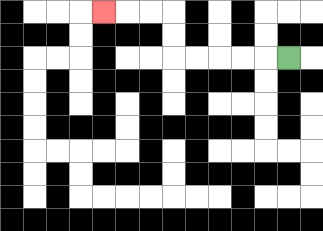{'start': '[12, 2]', 'end': '[4, 0]', 'path_directions': 'L,L,L,L,L,U,U,L,L,L', 'path_coordinates': '[[12, 2], [11, 2], [10, 2], [9, 2], [8, 2], [7, 2], [7, 1], [7, 0], [6, 0], [5, 0], [4, 0]]'}